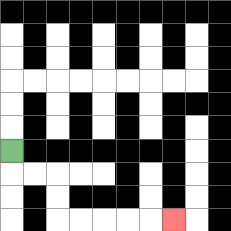{'start': '[0, 6]', 'end': '[7, 9]', 'path_directions': 'D,R,R,D,D,R,R,R,R,R', 'path_coordinates': '[[0, 6], [0, 7], [1, 7], [2, 7], [2, 8], [2, 9], [3, 9], [4, 9], [5, 9], [6, 9], [7, 9]]'}